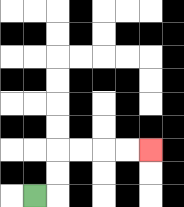{'start': '[1, 8]', 'end': '[6, 6]', 'path_directions': 'R,U,U,R,R,R,R', 'path_coordinates': '[[1, 8], [2, 8], [2, 7], [2, 6], [3, 6], [4, 6], [5, 6], [6, 6]]'}